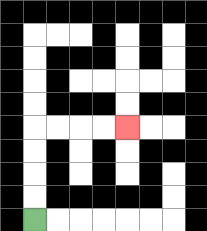{'start': '[1, 9]', 'end': '[5, 5]', 'path_directions': 'U,U,U,U,R,R,R,R', 'path_coordinates': '[[1, 9], [1, 8], [1, 7], [1, 6], [1, 5], [2, 5], [3, 5], [4, 5], [5, 5]]'}